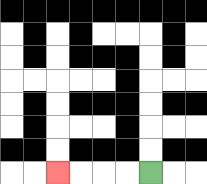{'start': '[6, 7]', 'end': '[2, 7]', 'path_directions': 'L,L,L,L', 'path_coordinates': '[[6, 7], [5, 7], [4, 7], [3, 7], [2, 7]]'}